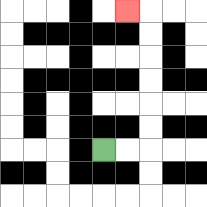{'start': '[4, 6]', 'end': '[5, 0]', 'path_directions': 'R,R,U,U,U,U,U,U,L', 'path_coordinates': '[[4, 6], [5, 6], [6, 6], [6, 5], [6, 4], [6, 3], [6, 2], [6, 1], [6, 0], [5, 0]]'}